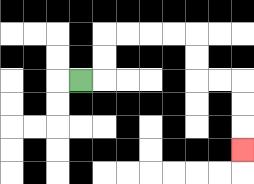{'start': '[3, 3]', 'end': '[10, 6]', 'path_directions': 'R,U,U,R,R,R,R,D,D,R,R,D,D,D', 'path_coordinates': '[[3, 3], [4, 3], [4, 2], [4, 1], [5, 1], [6, 1], [7, 1], [8, 1], [8, 2], [8, 3], [9, 3], [10, 3], [10, 4], [10, 5], [10, 6]]'}